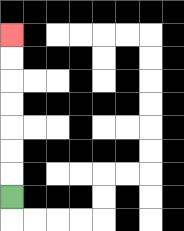{'start': '[0, 8]', 'end': '[0, 1]', 'path_directions': 'U,U,U,U,U,U,U', 'path_coordinates': '[[0, 8], [0, 7], [0, 6], [0, 5], [0, 4], [0, 3], [0, 2], [0, 1]]'}